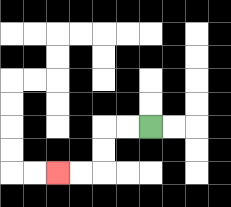{'start': '[6, 5]', 'end': '[2, 7]', 'path_directions': 'L,L,D,D,L,L', 'path_coordinates': '[[6, 5], [5, 5], [4, 5], [4, 6], [4, 7], [3, 7], [2, 7]]'}